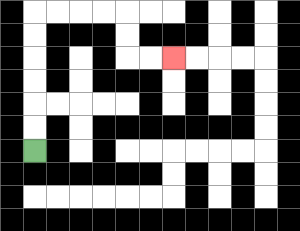{'start': '[1, 6]', 'end': '[7, 2]', 'path_directions': 'U,U,U,U,U,U,R,R,R,R,D,D,R,R', 'path_coordinates': '[[1, 6], [1, 5], [1, 4], [1, 3], [1, 2], [1, 1], [1, 0], [2, 0], [3, 0], [4, 0], [5, 0], [5, 1], [5, 2], [6, 2], [7, 2]]'}